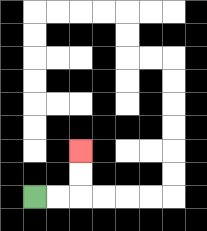{'start': '[1, 8]', 'end': '[3, 6]', 'path_directions': 'R,R,U,U', 'path_coordinates': '[[1, 8], [2, 8], [3, 8], [3, 7], [3, 6]]'}